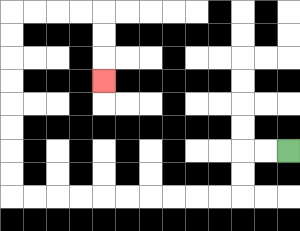{'start': '[12, 6]', 'end': '[4, 3]', 'path_directions': 'L,L,D,D,L,L,L,L,L,L,L,L,L,L,U,U,U,U,U,U,U,U,R,R,R,R,D,D,D', 'path_coordinates': '[[12, 6], [11, 6], [10, 6], [10, 7], [10, 8], [9, 8], [8, 8], [7, 8], [6, 8], [5, 8], [4, 8], [3, 8], [2, 8], [1, 8], [0, 8], [0, 7], [0, 6], [0, 5], [0, 4], [0, 3], [0, 2], [0, 1], [0, 0], [1, 0], [2, 0], [3, 0], [4, 0], [4, 1], [4, 2], [4, 3]]'}